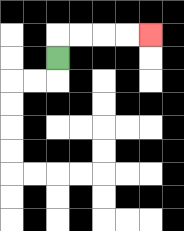{'start': '[2, 2]', 'end': '[6, 1]', 'path_directions': 'U,R,R,R,R', 'path_coordinates': '[[2, 2], [2, 1], [3, 1], [4, 1], [5, 1], [6, 1]]'}